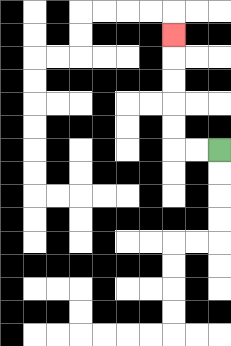{'start': '[9, 6]', 'end': '[7, 1]', 'path_directions': 'L,L,U,U,U,U,U', 'path_coordinates': '[[9, 6], [8, 6], [7, 6], [7, 5], [7, 4], [7, 3], [7, 2], [7, 1]]'}